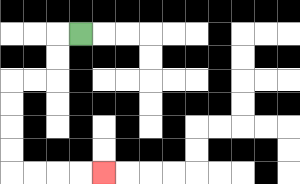{'start': '[3, 1]', 'end': '[4, 7]', 'path_directions': 'L,D,D,L,L,D,D,D,D,R,R,R,R', 'path_coordinates': '[[3, 1], [2, 1], [2, 2], [2, 3], [1, 3], [0, 3], [0, 4], [0, 5], [0, 6], [0, 7], [1, 7], [2, 7], [3, 7], [4, 7]]'}